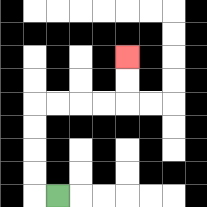{'start': '[2, 8]', 'end': '[5, 2]', 'path_directions': 'L,U,U,U,U,R,R,R,R,U,U', 'path_coordinates': '[[2, 8], [1, 8], [1, 7], [1, 6], [1, 5], [1, 4], [2, 4], [3, 4], [4, 4], [5, 4], [5, 3], [5, 2]]'}